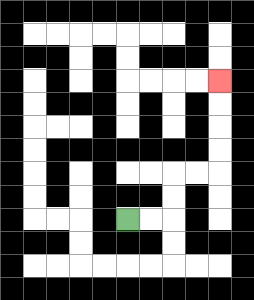{'start': '[5, 9]', 'end': '[9, 3]', 'path_directions': 'R,R,U,U,R,R,U,U,U,U', 'path_coordinates': '[[5, 9], [6, 9], [7, 9], [7, 8], [7, 7], [8, 7], [9, 7], [9, 6], [9, 5], [9, 4], [9, 3]]'}